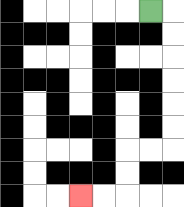{'start': '[6, 0]', 'end': '[3, 8]', 'path_directions': 'R,D,D,D,D,D,D,L,L,D,D,L,L', 'path_coordinates': '[[6, 0], [7, 0], [7, 1], [7, 2], [7, 3], [7, 4], [7, 5], [7, 6], [6, 6], [5, 6], [5, 7], [5, 8], [4, 8], [3, 8]]'}